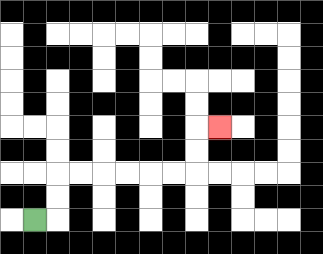{'start': '[1, 9]', 'end': '[9, 5]', 'path_directions': 'R,U,U,R,R,R,R,R,R,U,U,R', 'path_coordinates': '[[1, 9], [2, 9], [2, 8], [2, 7], [3, 7], [4, 7], [5, 7], [6, 7], [7, 7], [8, 7], [8, 6], [8, 5], [9, 5]]'}